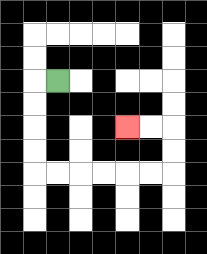{'start': '[2, 3]', 'end': '[5, 5]', 'path_directions': 'L,D,D,D,D,R,R,R,R,R,R,U,U,L,L', 'path_coordinates': '[[2, 3], [1, 3], [1, 4], [1, 5], [1, 6], [1, 7], [2, 7], [3, 7], [4, 7], [5, 7], [6, 7], [7, 7], [7, 6], [7, 5], [6, 5], [5, 5]]'}